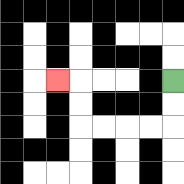{'start': '[7, 3]', 'end': '[2, 3]', 'path_directions': 'D,D,L,L,L,L,U,U,L', 'path_coordinates': '[[7, 3], [7, 4], [7, 5], [6, 5], [5, 5], [4, 5], [3, 5], [3, 4], [3, 3], [2, 3]]'}